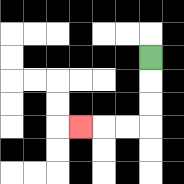{'start': '[6, 2]', 'end': '[3, 5]', 'path_directions': 'D,D,D,L,L,L', 'path_coordinates': '[[6, 2], [6, 3], [6, 4], [6, 5], [5, 5], [4, 5], [3, 5]]'}